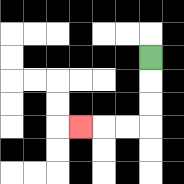{'start': '[6, 2]', 'end': '[3, 5]', 'path_directions': 'D,D,D,L,L,L', 'path_coordinates': '[[6, 2], [6, 3], [6, 4], [6, 5], [5, 5], [4, 5], [3, 5]]'}